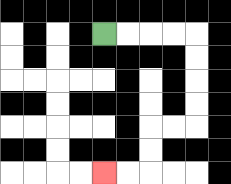{'start': '[4, 1]', 'end': '[4, 7]', 'path_directions': 'R,R,R,R,D,D,D,D,L,L,D,D,L,L', 'path_coordinates': '[[4, 1], [5, 1], [6, 1], [7, 1], [8, 1], [8, 2], [8, 3], [8, 4], [8, 5], [7, 5], [6, 5], [6, 6], [6, 7], [5, 7], [4, 7]]'}